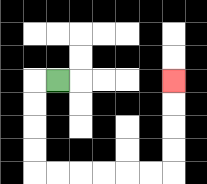{'start': '[2, 3]', 'end': '[7, 3]', 'path_directions': 'L,D,D,D,D,R,R,R,R,R,R,U,U,U,U', 'path_coordinates': '[[2, 3], [1, 3], [1, 4], [1, 5], [1, 6], [1, 7], [2, 7], [3, 7], [4, 7], [5, 7], [6, 7], [7, 7], [7, 6], [7, 5], [7, 4], [7, 3]]'}